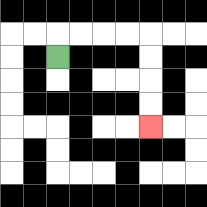{'start': '[2, 2]', 'end': '[6, 5]', 'path_directions': 'U,R,R,R,R,D,D,D,D', 'path_coordinates': '[[2, 2], [2, 1], [3, 1], [4, 1], [5, 1], [6, 1], [6, 2], [6, 3], [6, 4], [6, 5]]'}